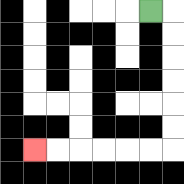{'start': '[6, 0]', 'end': '[1, 6]', 'path_directions': 'R,D,D,D,D,D,D,L,L,L,L,L,L', 'path_coordinates': '[[6, 0], [7, 0], [7, 1], [7, 2], [7, 3], [7, 4], [7, 5], [7, 6], [6, 6], [5, 6], [4, 6], [3, 6], [2, 6], [1, 6]]'}